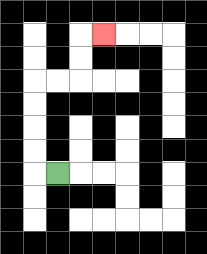{'start': '[2, 7]', 'end': '[4, 1]', 'path_directions': 'L,U,U,U,U,R,R,U,U,R', 'path_coordinates': '[[2, 7], [1, 7], [1, 6], [1, 5], [1, 4], [1, 3], [2, 3], [3, 3], [3, 2], [3, 1], [4, 1]]'}